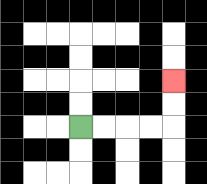{'start': '[3, 5]', 'end': '[7, 3]', 'path_directions': 'R,R,R,R,U,U', 'path_coordinates': '[[3, 5], [4, 5], [5, 5], [6, 5], [7, 5], [7, 4], [7, 3]]'}